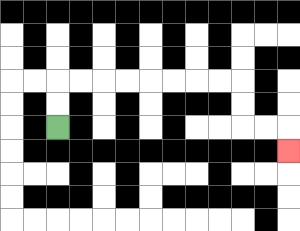{'start': '[2, 5]', 'end': '[12, 6]', 'path_directions': 'U,U,R,R,R,R,R,R,R,R,D,D,R,R,D', 'path_coordinates': '[[2, 5], [2, 4], [2, 3], [3, 3], [4, 3], [5, 3], [6, 3], [7, 3], [8, 3], [9, 3], [10, 3], [10, 4], [10, 5], [11, 5], [12, 5], [12, 6]]'}